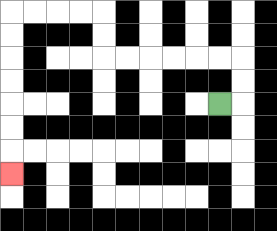{'start': '[9, 4]', 'end': '[0, 7]', 'path_directions': 'R,U,U,L,L,L,L,L,L,U,U,L,L,L,L,D,D,D,D,D,D,D', 'path_coordinates': '[[9, 4], [10, 4], [10, 3], [10, 2], [9, 2], [8, 2], [7, 2], [6, 2], [5, 2], [4, 2], [4, 1], [4, 0], [3, 0], [2, 0], [1, 0], [0, 0], [0, 1], [0, 2], [0, 3], [0, 4], [0, 5], [0, 6], [0, 7]]'}